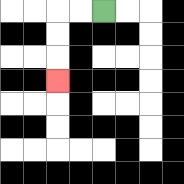{'start': '[4, 0]', 'end': '[2, 3]', 'path_directions': 'L,L,D,D,D', 'path_coordinates': '[[4, 0], [3, 0], [2, 0], [2, 1], [2, 2], [2, 3]]'}